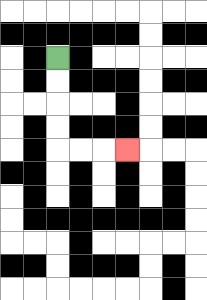{'start': '[2, 2]', 'end': '[5, 6]', 'path_directions': 'D,D,D,D,R,R,R', 'path_coordinates': '[[2, 2], [2, 3], [2, 4], [2, 5], [2, 6], [3, 6], [4, 6], [5, 6]]'}